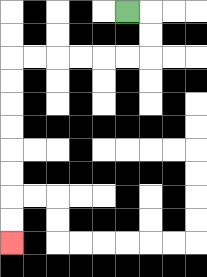{'start': '[5, 0]', 'end': '[0, 10]', 'path_directions': 'R,D,D,L,L,L,L,L,L,D,D,D,D,D,D,D,D', 'path_coordinates': '[[5, 0], [6, 0], [6, 1], [6, 2], [5, 2], [4, 2], [3, 2], [2, 2], [1, 2], [0, 2], [0, 3], [0, 4], [0, 5], [0, 6], [0, 7], [0, 8], [0, 9], [0, 10]]'}